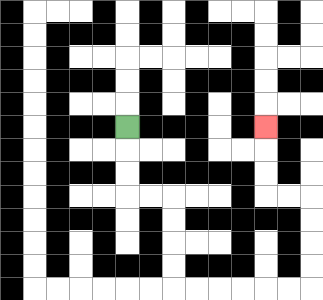{'start': '[5, 5]', 'end': '[11, 5]', 'path_directions': 'D,D,D,R,R,D,D,D,D,R,R,R,R,R,R,U,U,U,U,L,L,U,U,U', 'path_coordinates': '[[5, 5], [5, 6], [5, 7], [5, 8], [6, 8], [7, 8], [7, 9], [7, 10], [7, 11], [7, 12], [8, 12], [9, 12], [10, 12], [11, 12], [12, 12], [13, 12], [13, 11], [13, 10], [13, 9], [13, 8], [12, 8], [11, 8], [11, 7], [11, 6], [11, 5]]'}